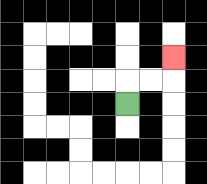{'start': '[5, 4]', 'end': '[7, 2]', 'path_directions': 'U,R,R,U', 'path_coordinates': '[[5, 4], [5, 3], [6, 3], [7, 3], [7, 2]]'}